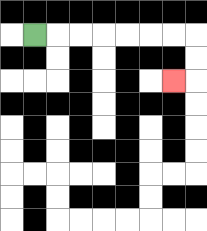{'start': '[1, 1]', 'end': '[7, 3]', 'path_directions': 'R,R,R,R,R,R,R,D,D,L', 'path_coordinates': '[[1, 1], [2, 1], [3, 1], [4, 1], [5, 1], [6, 1], [7, 1], [8, 1], [8, 2], [8, 3], [7, 3]]'}